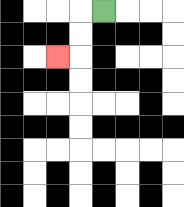{'start': '[4, 0]', 'end': '[2, 2]', 'path_directions': 'L,D,D,L', 'path_coordinates': '[[4, 0], [3, 0], [3, 1], [3, 2], [2, 2]]'}